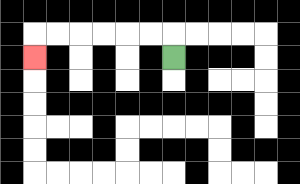{'start': '[7, 2]', 'end': '[1, 2]', 'path_directions': 'U,L,L,L,L,L,L,D', 'path_coordinates': '[[7, 2], [7, 1], [6, 1], [5, 1], [4, 1], [3, 1], [2, 1], [1, 1], [1, 2]]'}